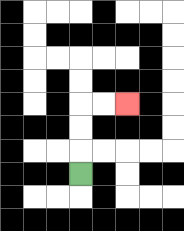{'start': '[3, 7]', 'end': '[5, 4]', 'path_directions': 'U,U,U,R,R', 'path_coordinates': '[[3, 7], [3, 6], [3, 5], [3, 4], [4, 4], [5, 4]]'}